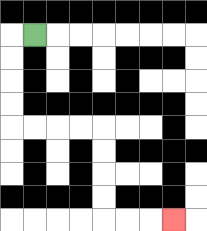{'start': '[1, 1]', 'end': '[7, 9]', 'path_directions': 'L,D,D,D,D,R,R,R,R,D,D,D,D,R,R,R', 'path_coordinates': '[[1, 1], [0, 1], [0, 2], [0, 3], [0, 4], [0, 5], [1, 5], [2, 5], [3, 5], [4, 5], [4, 6], [4, 7], [4, 8], [4, 9], [5, 9], [6, 9], [7, 9]]'}